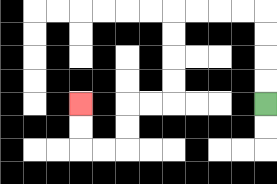{'start': '[11, 4]', 'end': '[3, 4]', 'path_directions': 'U,U,U,U,L,L,L,L,D,D,D,D,L,L,D,D,L,L,U,U', 'path_coordinates': '[[11, 4], [11, 3], [11, 2], [11, 1], [11, 0], [10, 0], [9, 0], [8, 0], [7, 0], [7, 1], [7, 2], [7, 3], [7, 4], [6, 4], [5, 4], [5, 5], [5, 6], [4, 6], [3, 6], [3, 5], [3, 4]]'}